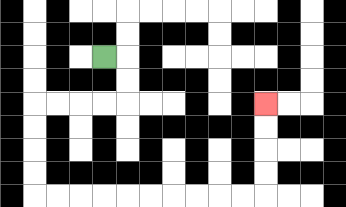{'start': '[4, 2]', 'end': '[11, 4]', 'path_directions': 'R,D,D,L,L,L,L,D,D,D,D,R,R,R,R,R,R,R,R,R,R,U,U,U,U', 'path_coordinates': '[[4, 2], [5, 2], [5, 3], [5, 4], [4, 4], [3, 4], [2, 4], [1, 4], [1, 5], [1, 6], [1, 7], [1, 8], [2, 8], [3, 8], [4, 8], [5, 8], [6, 8], [7, 8], [8, 8], [9, 8], [10, 8], [11, 8], [11, 7], [11, 6], [11, 5], [11, 4]]'}